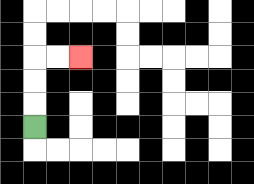{'start': '[1, 5]', 'end': '[3, 2]', 'path_directions': 'U,U,U,R,R', 'path_coordinates': '[[1, 5], [1, 4], [1, 3], [1, 2], [2, 2], [3, 2]]'}